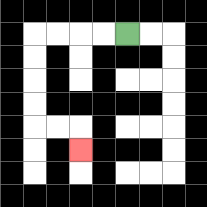{'start': '[5, 1]', 'end': '[3, 6]', 'path_directions': 'L,L,L,L,D,D,D,D,R,R,D', 'path_coordinates': '[[5, 1], [4, 1], [3, 1], [2, 1], [1, 1], [1, 2], [1, 3], [1, 4], [1, 5], [2, 5], [3, 5], [3, 6]]'}